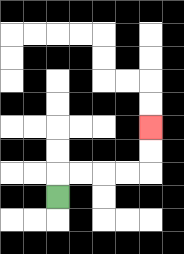{'start': '[2, 8]', 'end': '[6, 5]', 'path_directions': 'U,R,R,R,R,U,U', 'path_coordinates': '[[2, 8], [2, 7], [3, 7], [4, 7], [5, 7], [6, 7], [6, 6], [6, 5]]'}